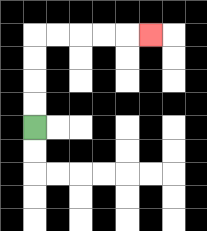{'start': '[1, 5]', 'end': '[6, 1]', 'path_directions': 'U,U,U,U,R,R,R,R,R', 'path_coordinates': '[[1, 5], [1, 4], [1, 3], [1, 2], [1, 1], [2, 1], [3, 1], [4, 1], [5, 1], [6, 1]]'}